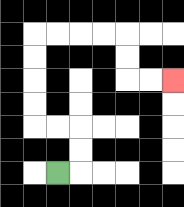{'start': '[2, 7]', 'end': '[7, 3]', 'path_directions': 'R,U,U,L,L,U,U,U,U,R,R,R,R,D,D,R,R', 'path_coordinates': '[[2, 7], [3, 7], [3, 6], [3, 5], [2, 5], [1, 5], [1, 4], [1, 3], [1, 2], [1, 1], [2, 1], [3, 1], [4, 1], [5, 1], [5, 2], [5, 3], [6, 3], [7, 3]]'}